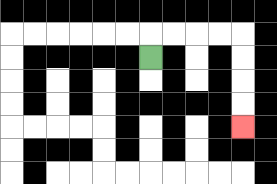{'start': '[6, 2]', 'end': '[10, 5]', 'path_directions': 'U,R,R,R,R,D,D,D,D', 'path_coordinates': '[[6, 2], [6, 1], [7, 1], [8, 1], [9, 1], [10, 1], [10, 2], [10, 3], [10, 4], [10, 5]]'}